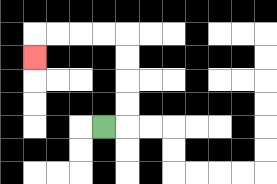{'start': '[4, 5]', 'end': '[1, 2]', 'path_directions': 'R,U,U,U,U,L,L,L,L,D', 'path_coordinates': '[[4, 5], [5, 5], [5, 4], [5, 3], [5, 2], [5, 1], [4, 1], [3, 1], [2, 1], [1, 1], [1, 2]]'}